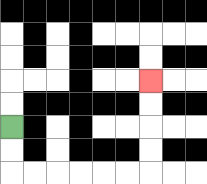{'start': '[0, 5]', 'end': '[6, 3]', 'path_directions': 'D,D,R,R,R,R,R,R,U,U,U,U', 'path_coordinates': '[[0, 5], [0, 6], [0, 7], [1, 7], [2, 7], [3, 7], [4, 7], [5, 7], [6, 7], [6, 6], [6, 5], [6, 4], [6, 3]]'}